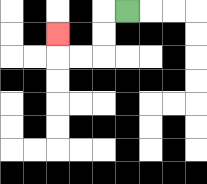{'start': '[5, 0]', 'end': '[2, 1]', 'path_directions': 'L,D,D,L,L,U', 'path_coordinates': '[[5, 0], [4, 0], [4, 1], [4, 2], [3, 2], [2, 2], [2, 1]]'}